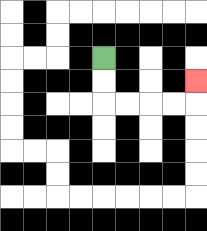{'start': '[4, 2]', 'end': '[8, 3]', 'path_directions': 'D,D,R,R,R,R,U', 'path_coordinates': '[[4, 2], [4, 3], [4, 4], [5, 4], [6, 4], [7, 4], [8, 4], [8, 3]]'}